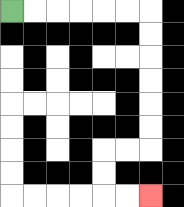{'start': '[0, 0]', 'end': '[6, 8]', 'path_directions': 'R,R,R,R,R,R,D,D,D,D,D,D,L,L,D,D,R,R', 'path_coordinates': '[[0, 0], [1, 0], [2, 0], [3, 0], [4, 0], [5, 0], [6, 0], [6, 1], [6, 2], [6, 3], [6, 4], [6, 5], [6, 6], [5, 6], [4, 6], [4, 7], [4, 8], [5, 8], [6, 8]]'}